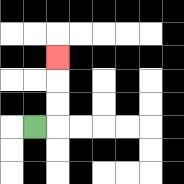{'start': '[1, 5]', 'end': '[2, 2]', 'path_directions': 'R,U,U,U', 'path_coordinates': '[[1, 5], [2, 5], [2, 4], [2, 3], [2, 2]]'}